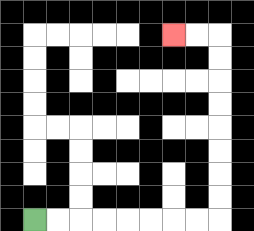{'start': '[1, 9]', 'end': '[7, 1]', 'path_directions': 'R,R,R,R,R,R,R,R,U,U,U,U,U,U,U,U,L,L', 'path_coordinates': '[[1, 9], [2, 9], [3, 9], [4, 9], [5, 9], [6, 9], [7, 9], [8, 9], [9, 9], [9, 8], [9, 7], [9, 6], [9, 5], [9, 4], [9, 3], [9, 2], [9, 1], [8, 1], [7, 1]]'}